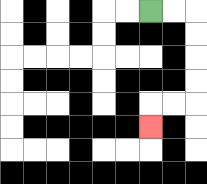{'start': '[6, 0]', 'end': '[6, 5]', 'path_directions': 'R,R,D,D,D,D,L,L,D', 'path_coordinates': '[[6, 0], [7, 0], [8, 0], [8, 1], [8, 2], [8, 3], [8, 4], [7, 4], [6, 4], [6, 5]]'}